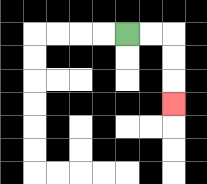{'start': '[5, 1]', 'end': '[7, 4]', 'path_directions': 'R,R,D,D,D', 'path_coordinates': '[[5, 1], [6, 1], [7, 1], [7, 2], [7, 3], [7, 4]]'}